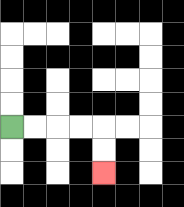{'start': '[0, 5]', 'end': '[4, 7]', 'path_directions': 'R,R,R,R,D,D', 'path_coordinates': '[[0, 5], [1, 5], [2, 5], [3, 5], [4, 5], [4, 6], [4, 7]]'}